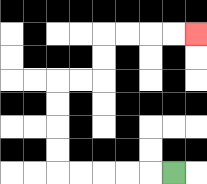{'start': '[7, 7]', 'end': '[8, 1]', 'path_directions': 'L,L,L,L,L,U,U,U,U,R,R,U,U,R,R,R,R', 'path_coordinates': '[[7, 7], [6, 7], [5, 7], [4, 7], [3, 7], [2, 7], [2, 6], [2, 5], [2, 4], [2, 3], [3, 3], [4, 3], [4, 2], [4, 1], [5, 1], [6, 1], [7, 1], [8, 1]]'}